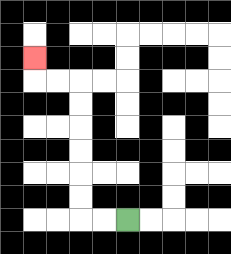{'start': '[5, 9]', 'end': '[1, 2]', 'path_directions': 'L,L,U,U,U,U,U,U,L,L,U', 'path_coordinates': '[[5, 9], [4, 9], [3, 9], [3, 8], [3, 7], [3, 6], [3, 5], [3, 4], [3, 3], [2, 3], [1, 3], [1, 2]]'}